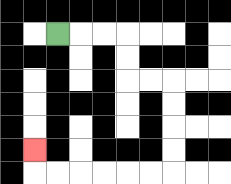{'start': '[2, 1]', 'end': '[1, 6]', 'path_directions': 'R,R,R,D,D,R,R,D,D,D,D,L,L,L,L,L,L,U', 'path_coordinates': '[[2, 1], [3, 1], [4, 1], [5, 1], [5, 2], [5, 3], [6, 3], [7, 3], [7, 4], [7, 5], [7, 6], [7, 7], [6, 7], [5, 7], [4, 7], [3, 7], [2, 7], [1, 7], [1, 6]]'}